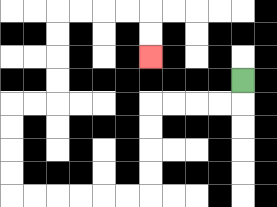{'start': '[10, 3]', 'end': '[6, 2]', 'path_directions': 'D,L,L,L,L,D,D,D,D,L,L,L,L,L,L,U,U,U,U,R,R,U,U,U,U,R,R,R,R,D,D', 'path_coordinates': '[[10, 3], [10, 4], [9, 4], [8, 4], [7, 4], [6, 4], [6, 5], [6, 6], [6, 7], [6, 8], [5, 8], [4, 8], [3, 8], [2, 8], [1, 8], [0, 8], [0, 7], [0, 6], [0, 5], [0, 4], [1, 4], [2, 4], [2, 3], [2, 2], [2, 1], [2, 0], [3, 0], [4, 0], [5, 0], [6, 0], [6, 1], [6, 2]]'}